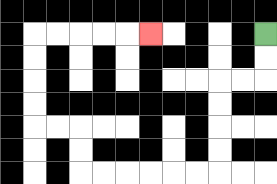{'start': '[11, 1]', 'end': '[6, 1]', 'path_directions': 'D,D,L,L,D,D,D,D,L,L,L,L,L,L,U,U,L,L,U,U,U,U,R,R,R,R,R', 'path_coordinates': '[[11, 1], [11, 2], [11, 3], [10, 3], [9, 3], [9, 4], [9, 5], [9, 6], [9, 7], [8, 7], [7, 7], [6, 7], [5, 7], [4, 7], [3, 7], [3, 6], [3, 5], [2, 5], [1, 5], [1, 4], [1, 3], [1, 2], [1, 1], [2, 1], [3, 1], [4, 1], [5, 1], [6, 1]]'}